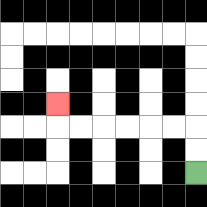{'start': '[8, 7]', 'end': '[2, 4]', 'path_directions': 'U,U,L,L,L,L,L,L,U', 'path_coordinates': '[[8, 7], [8, 6], [8, 5], [7, 5], [6, 5], [5, 5], [4, 5], [3, 5], [2, 5], [2, 4]]'}